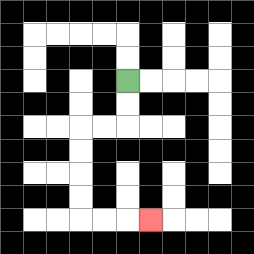{'start': '[5, 3]', 'end': '[6, 9]', 'path_directions': 'D,D,L,L,D,D,D,D,R,R,R', 'path_coordinates': '[[5, 3], [5, 4], [5, 5], [4, 5], [3, 5], [3, 6], [3, 7], [3, 8], [3, 9], [4, 9], [5, 9], [6, 9]]'}